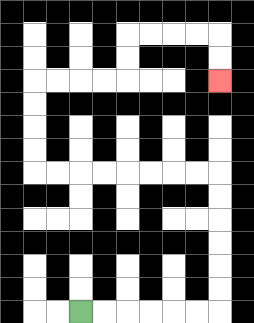{'start': '[3, 13]', 'end': '[9, 3]', 'path_directions': 'R,R,R,R,R,R,U,U,U,U,U,U,L,L,L,L,L,L,L,L,U,U,U,U,R,R,R,R,U,U,R,R,R,R,D,D', 'path_coordinates': '[[3, 13], [4, 13], [5, 13], [6, 13], [7, 13], [8, 13], [9, 13], [9, 12], [9, 11], [9, 10], [9, 9], [9, 8], [9, 7], [8, 7], [7, 7], [6, 7], [5, 7], [4, 7], [3, 7], [2, 7], [1, 7], [1, 6], [1, 5], [1, 4], [1, 3], [2, 3], [3, 3], [4, 3], [5, 3], [5, 2], [5, 1], [6, 1], [7, 1], [8, 1], [9, 1], [9, 2], [9, 3]]'}